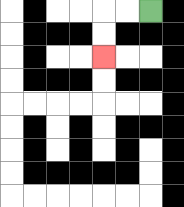{'start': '[6, 0]', 'end': '[4, 2]', 'path_directions': 'L,L,D,D', 'path_coordinates': '[[6, 0], [5, 0], [4, 0], [4, 1], [4, 2]]'}